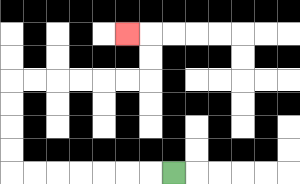{'start': '[7, 7]', 'end': '[5, 1]', 'path_directions': 'L,L,L,L,L,L,L,U,U,U,U,R,R,R,R,R,R,U,U,L', 'path_coordinates': '[[7, 7], [6, 7], [5, 7], [4, 7], [3, 7], [2, 7], [1, 7], [0, 7], [0, 6], [0, 5], [0, 4], [0, 3], [1, 3], [2, 3], [3, 3], [4, 3], [5, 3], [6, 3], [6, 2], [6, 1], [5, 1]]'}